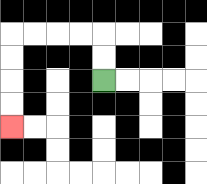{'start': '[4, 3]', 'end': '[0, 5]', 'path_directions': 'U,U,L,L,L,L,D,D,D,D', 'path_coordinates': '[[4, 3], [4, 2], [4, 1], [3, 1], [2, 1], [1, 1], [0, 1], [0, 2], [0, 3], [0, 4], [0, 5]]'}